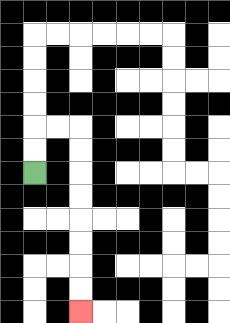{'start': '[1, 7]', 'end': '[3, 13]', 'path_directions': 'U,U,R,R,D,D,D,D,D,D,D,D', 'path_coordinates': '[[1, 7], [1, 6], [1, 5], [2, 5], [3, 5], [3, 6], [3, 7], [3, 8], [3, 9], [3, 10], [3, 11], [3, 12], [3, 13]]'}